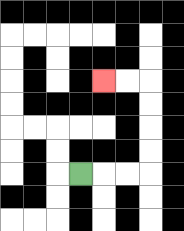{'start': '[3, 7]', 'end': '[4, 3]', 'path_directions': 'R,R,R,U,U,U,U,L,L', 'path_coordinates': '[[3, 7], [4, 7], [5, 7], [6, 7], [6, 6], [6, 5], [6, 4], [6, 3], [5, 3], [4, 3]]'}